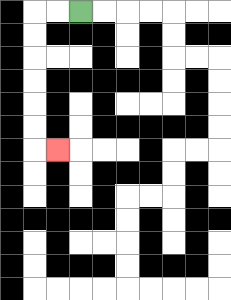{'start': '[3, 0]', 'end': '[2, 6]', 'path_directions': 'L,L,D,D,D,D,D,D,R', 'path_coordinates': '[[3, 0], [2, 0], [1, 0], [1, 1], [1, 2], [1, 3], [1, 4], [1, 5], [1, 6], [2, 6]]'}